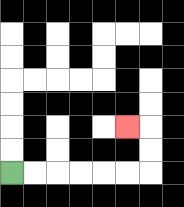{'start': '[0, 7]', 'end': '[5, 5]', 'path_directions': 'R,R,R,R,R,R,U,U,L', 'path_coordinates': '[[0, 7], [1, 7], [2, 7], [3, 7], [4, 7], [5, 7], [6, 7], [6, 6], [6, 5], [5, 5]]'}